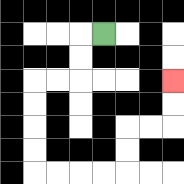{'start': '[4, 1]', 'end': '[7, 3]', 'path_directions': 'L,D,D,L,L,D,D,D,D,R,R,R,R,U,U,R,R,U,U', 'path_coordinates': '[[4, 1], [3, 1], [3, 2], [3, 3], [2, 3], [1, 3], [1, 4], [1, 5], [1, 6], [1, 7], [2, 7], [3, 7], [4, 7], [5, 7], [5, 6], [5, 5], [6, 5], [7, 5], [7, 4], [7, 3]]'}